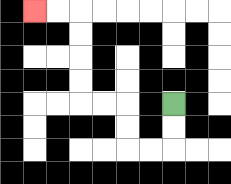{'start': '[7, 4]', 'end': '[1, 0]', 'path_directions': 'D,D,L,L,U,U,L,L,U,U,U,U,L,L', 'path_coordinates': '[[7, 4], [7, 5], [7, 6], [6, 6], [5, 6], [5, 5], [5, 4], [4, 4], [3, 4], [3, 3], [3, 2], [3, 1], [3, 0], [2, 0], [1, 0]]'}